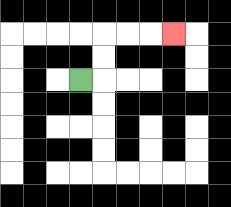{'start': '[3, 3]', 'end': '[7, 1]', 'path_directions': 'R,U,U,R,R,R', 'path_coordinates': '[[3, 3], [4, 3], [4, 2], [4, 1], [5, 1], [6, 1], [7, 1]]'}